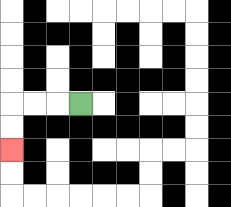{'start': '[3, 4]', 'end': '[0, 6]', 'path_directions': 'L,L,L,D,D', 'path_coordinates': '[[3, 4], [2, 4], [1, 4], [0, 4], [0, 5], [0, 6]]'}